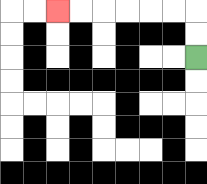{'start': '[8, 2]', 'end': '[2, 0]', 'path_directions': 'U,U,L,L,L,L,L,L', 'path_coordinates': '[[8, 2], [8, 1], [8, 0], [7, 0], [6, 0], [5, 0], [4, 0], [3, 0], [2, 0]]'}